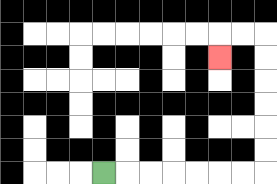{'start': '[4, 7]', 'end': '[9, 2]', 'path_directions': 'R,R,R,R,R,R,R,U,U,U,U,U,U,L,L,D', 'path_coordinates': '[[4, 7], [5, 7], [6, 7], [7, 7], [8, 7], [9, 7], [10, 7], [11, 7], [11, 6], [11, 5], [11, 4], [11, 3], [11, 2], [11, 1], [10, 1], [9, 1], [9, 2]]'}